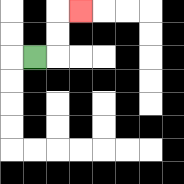{'start': '[1, 2]', 'end': '[3, 0]', 'path_directions': 'R,U,U,R', 'path_coordinates': '[[1, 2], [2, 2], [2, 1], [2, 0], [3, 0]]'}